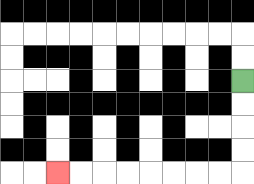{'start': '[10, 3]', 'end': '[2, 7]', 'path_directions': 'D,D,D,D,L,L,L,L,L,L,L,L', 'path_coordinates': '[[10, 3], [10, 4], [10, 5], [10, 6], [10, 7], [9, 7], [8, 7], [7, 7], [6, 7], [5, 7], [4, 7], [3, 7], [2, 7]]'}